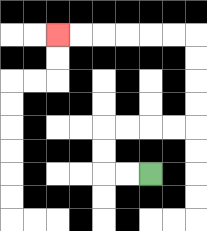{'start': '[6, 7]', 'end': '[2, 1]', 'path_directions': 'L,L,U,U,R,R,R,R,U,U,U,U,L,L,L,L,L,L', 'path_coordinates': '[[6, 7], [5, 7], [4, 7], [4, 6], [4, 5], [5, 5], [6, 5], [7, 5], [8, 5], [8, 4], [8, 3], [8, 2], [8, 1], [7, 1], [6, 1], [5, 1], [4, 1], [3, 1], [2, 1]]'}